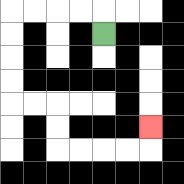{'start': '[4, 1]', 'end': '[6, 5]', 'path_directions': 'U,L,L,L,L,D,D,D,D,R,R,D,D,R,R,R,R,U', 'path_coordinates': '[[4, 1], [4, 0], [3, 0], [2, 0], [1, 0], [0, 0], [0, 1], [0, 2], [0, 3], [0, 4], [1, 4], [2, 4], [2, 5], [2, 6], [3, 6], [4, 6], [5, 6], [6, 6], [6, 5]]'}